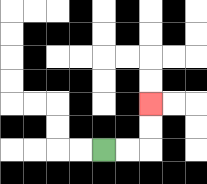{'start': '[4, 6]', 'end': '[6, 4]', 'path_directions': 'R,R,U,U', 'path_coordinates': '[[4, 6], [5, 6], [6, 6], [6, 5], [6, 4]]'}